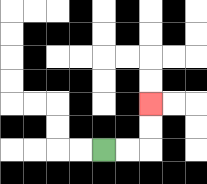{'start': '[4, 6]', 'end': '[6, 4]', 'path_directions': 'R,R,U,U', 'path_coordinates': '[[4, 6], [5, 6], [6, 6], [6, 5], [6, 4]]'}